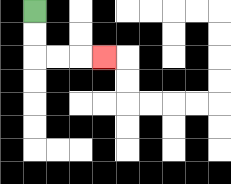{'start': '[1, 0]', 'end': '[4, 2]', 'path_directions': 'D,D,R,R,R', 'path_coordinates': '[[1, 0], [1, 1], [1, 2], [2, 2], [3, 2], [4, 2]]'}